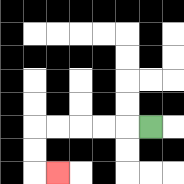{'start': '[6, 5]', 'end': '[2, 7]', 'path_directions': 'L,L,L,L,L,D,D,R', 'path_coordinates': '[[6, 5], [5, 5], [4, 5], [3, 5], [2, 5], [1, 5], [1, 6], [1, 7], [2, 7]]'}